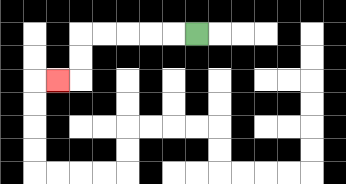{'start': '[8, 1]', 'end': '[2, 3]', 'path_directions': 'L,L,L,L,L,D,D,L', 'path_coordinates': '[[8, 1], [7, 1], [6, 1], [5, 1], [4, 1], [3, 1], [3, 2], [3, 3], [2, 3]]'}